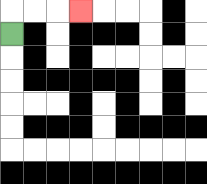{'start': '[0, 1]', 'end': '[3, 0]', 'path_directions': 'U,R,R,R', 'path_coordinates': '[[0, 1], [0, 0], [1, 0], [2, 0], [3, 0]]'}